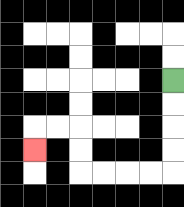{'start': '[7, 3]', 'end': '[1, 6]', 'path_directions': 'D,D,D,D,L,L,L,L,U,U,L,L,D', 'path_coordinates': '[[7, 3], [7, 4], [7, 5], [7, 6], [7, 7], [6, 7], [5, 7], [4, 7], [3, 7], [3, 6], [3, 5], [2, 5], [1, 5], [1, 6]]'}